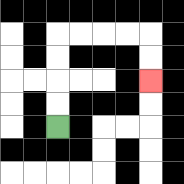{'start': '[2, 5]', 'end': '[6, 3]', 'path_directions': 'U,U,U,U,R,R,R,R,D,D', 'path_coordinates': '[[2, 5], [2, 4], [2, 3], [2, 2], [2, 1], [3, 1], [4, 1], [5, 1], [6, 1], [6, 2], [6, 3]]'}